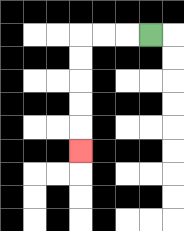{'start': '[6, 1]', 'end': '[3, 6]', 'path_directions': 'L,L,L,D,D,D,D,D', 'path_coordinates': '[[6, 1], [5, 1], [4, 1], [3, 1], [3, 2], [3, 3], [3, 4], [3, 5], [3, 6]]'}